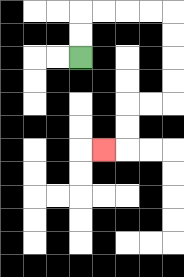{'start': '[3, 2]', 'end': '[4, 6]', 'path_directions': 'U,U,R,R,R,R,D,D,D,D,L,L,D,D,L', 'path_coordinates': '[[3, 2], [3, 1], [3, 0], [4, 0], [5, 0], [6, 0], [7, 0], [7, 1], [7, 2], [7, 3], [7, 4], [6, 4], [5, 4], [5, 5], [5, 6], [4, 6]]'}